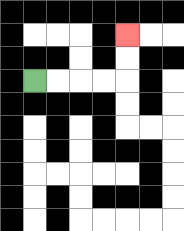{'start': '[1, 3]', 'end': '[5, 1]', 'path_directions': 'R,R,R,R,U,U', 'path_coordinates': '[[1, 3], [2, 3], [3, 3], [4, 3], [5, 3], [5, 2], [5, 1]]'}